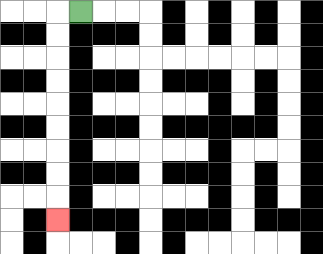{'start': '[3, 0]', 'end': '[2, 9]', 'path_directions': 'L,D,D,D,D,D,D,D,D,D', 'path_coordinates': '[[3, 0], [2, 0], [2, 1], [2, 2], [2, 3], [2, 4], [2, 5], [2, 6], [2, 7], [2, 8], [2, 9]]'}